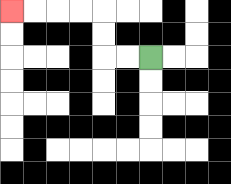{'start': '[6, 2]', 'end': '[0, 0]', 'path_directions': 'L,L,U,U,L,L,L,L', 'path_coordinates': '[[6, 2], [5, 2], [4, 2], [4, 1], [4, 0], [3, 0], [2, 0], [1, 0], [0, 0]]'}